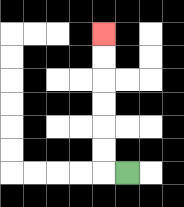{'start': '[5, 7]', 'end': '[4, 1]', 'path_directions': 'L,U,U,U,U,U,U', 'path_coordinates': '[[5, 7], [4, 7], [4, 6], [4, 5], [4, 4], [4, 3], [4, 2], [4, 1]]'}